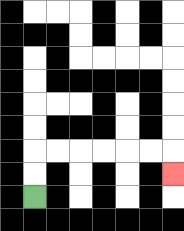{'start': '[1, 8]', 'end': '[7, 7]', 'path_directions': 'U,U,R,R,R,R,R,R,D', 'path_coordinates': '[[1, 8], [1, 7], [1, 6], [2, 6], [3, 6], [4, 6], [5, 6], [6, 6], [7, 6], [7, 7]]'}